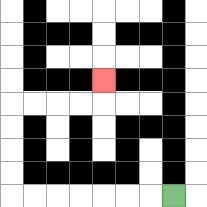{'start': '[7, 8]', 'end': '[4, 3]', 'path_directions': 'L,L,L,L,L,L,L,U,U,U,U,R,R,R,R,U', 'path_coordinates': '[[7, 8], [6, 8], [5, 8], [4, 8], [3, 8], [2, 8], [1, 8], [0, 8], [0, 7], [0, 6], [0, 5], [0, 4], [1, 4], [2, 4], [3, 4], [4, 4], [4, 3]]'}